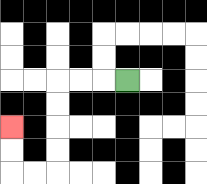{'start': '[5, 3]', 'end': '[0, 5]', 'path_directions': 'L,L,L,D,D,D,D,L,L,U,U', 'path_coordinates': '[[5, 3], [4, 3], [3, 3], [2, 3], [2, 4], [2, 5], [2, 6], [2, 7], [1, 7], [0, 7], [0, 6], [0, 5]]'}